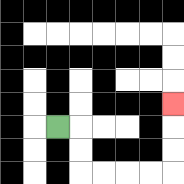{'start': '[2, 5]', 'end': '[7, 4]', 'path_directions': 'R,D,D,R,R,R,R,U,U,U', 'path_coordinates': '[[2, 5], [3, 5], [3, 6], [3, 7], [4, 7], [5, 7], [6, 7], [7, 7], [7, 6], [7, 5], [7, 4]]'}